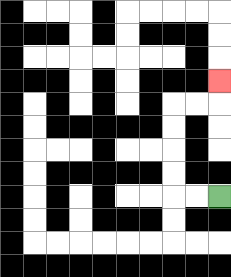{'start': '[9, 8]', 'end': '[9, 3]', 'path_directions': 'L,L,U,U,U,U,R,R,U', 'path_coordinates': '[[9, 8], [8, 8], [7, 8], [7, 7], [7, 6], [7, 5], [7, 4], [8, 4], [9, 4], [9, 3]]'}